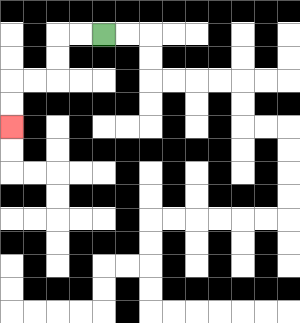{'start': '[4, 1]', 'end': '[0, 5]', 'path_directions': 'L,L,D,D,L,L,D,D', 'path_coordinates': '[[4, 1], [3, 1], [2, 1], [2, 2], [2, 3], [1, 3], [0, 3], [0, 4], [0, 5]]'}